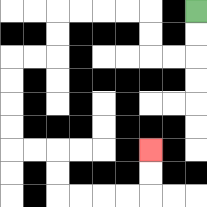{'start': '[8, 0]', 'end': '[6, 6]', 'path_directions': 'D,D,L,L,U,U,L,L,L,L,D,D,L,L,D,D,D,D,R,R,D,D,R,R,R,R,U,U', 'path_coordinates': '[[8, 0], [8, 1], [8, 2], [7, 2], [6, 2], [6, 1], [6, 0], [5, 0], [4, 0], [3, 0], [2, 0], [2, 1], [2, 2], [1, 2], [0, 2], [0, 3], [0, 4], [0, 5], [0, 6], [1, 6], [2, 6], [2, 7], [2, 8], [3, 8], [4, 8], [5, 8], [6, 8], [6, 7], [6, 6]]'}